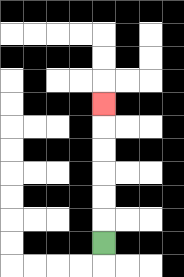{'start': '[4, 10]', 'end': '[4, 4]', 'path_directions': 'U,U,U,U,U,U', 'path_coordinates': '[[4, 10], [4, 9], [4, 8], [4, 7], [4, 6], [4, 5], [4, 4]]'}